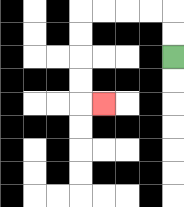{'start': '[7, 2]', 'end': '[4, 4]', 'path_directions': 'U,U,L,L,L,L,D,D,D,D,R', 'path_coordinates': '[[7, 2], [7, 1], [7, 0], [6, 0], [5, 0], [4, 0], [3, 0], [3, 1], [3, 2], [3, 3], [3, 4], [4, 4]]'}